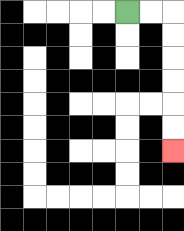{'start': '[5, 0]', 'end': '[7, 6]', 'path_directions': 'R,R,D,D,D,D,D,D', 'path_coordinates': '[[5, 0], [6, 0], [7, 0], [7, 1], [7, 2], [7, 3], [7, 4], [7, 5], [7, 6]]'}